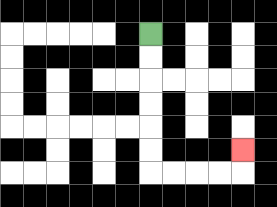{'start': '[6, 1]', 'end': '[10, 6]', 'path_directions': 'D,D,D,D,D,D,R,R,R,R,U', 'path_coordinates': '[[6, 1], [6, 2], [6, 3], [6, 4], [6, 5], [6, 6], [6, 7], [7, 7], [8, 7], [9, 7], [10, 7], [10, 6]]'}